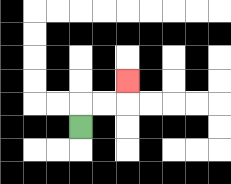{'start': '[3, 5]', 'end': '[5, 3]', 'path_directions': 'U,R,R,U', 'path_coordinates': '[[3, 5], [3, 4], [4, 4], [5, 4], [5, 3]]'}